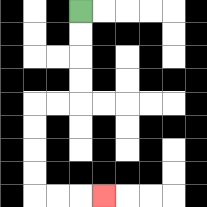{'start': '[3, 0]', 'end': '[4, 8]', 'path_directions': 'D,D,D,D,L,L,D,D,D,D,R,R,R', 'path_coordinates': '[[3, 0], [3, 1], [3, 2], [3, 3], [3, 4], [2, 4], [1, 4], [1, 5], [1, 6], [1, 7], [1, 8], [2, 8], [3, 8], [4, 8]]'}